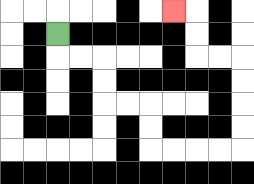{'start': '[2, 1]', 'end': '[7, 0]', 'path_directions': 'D,R,R,D,D,R,R,D,D,R,R,R,R,U,U,U,U,L,L,U,U,L', 'path_coordinates': '[[2, 1], [2, 2], [3, 2], [4, 2], [4, 3], [4, 4], [5, 4], [6, 4], [6, 5], [6, 6], [7, 6], [8, 6], [9, 6], [10, 6], [10, 5], [10, 4], [10, 3], [10, 2], [9, 2], [8, 2], [8, 1], [8, 0], [7, 0]]'}